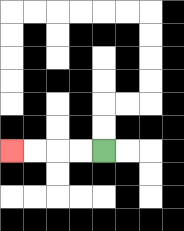{'start': '[4, 6]', 'end': '[0, 6]', 'path_directions': 'L,L,L,L', 'path_coordinates': '[[4, 6], [3, 6], [2, 6], [1, 6], [0, 6]]'}